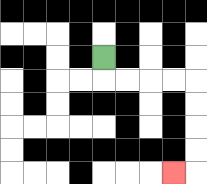{'start': '[4, 2]', 'end': '[7, 7]', 'path_directions': 'D,R,R,R,R,D,D,D,D,L', 'path_coordinates': '[[4, 2], [4, 3], [5, 3], [6, 3], [7, 3], [8, 3], [8, 4], [8, 5], [8, 6], [8, 7], [7, 7]]'}